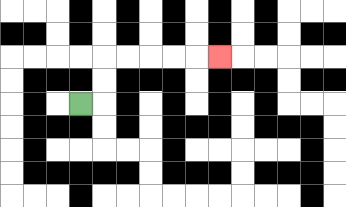{'start': '[3, 4]', 'end': '[9, 2]', 'path_directions': 'R,U,U,R,R,R,R,R', 'path_coordinates': '[[3, 4], [4, 4], [4, 3], [4, 2], [5, 2], [6, 2], [7, 2], [8, 2], [9, 2]]'}